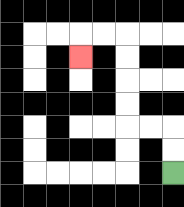{'start': '[7, 7]', 'end': '[3, 2]', 'path_directions': 'U,U,L,L,U,U,U,U,L,L,D', 'path_coordinates': '[[7, 7], [7, 6], [7, 5], [6, 5], [5, 5], [5, 4], [5, 3], [5, 2], [5, 1], [4, 1], [3, 1], [3, 2]]'}